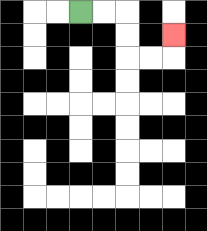{'start': '[3, 0]', 'end': '[7, 1]', 'path_directions': 'R,R,D,D,R,R,U', 'path_coordinates': '[[3, 0], [4, 0], [5, 0], [5, 1], [5, 2], [6, 2], [7, 2], [7, 1]]'}